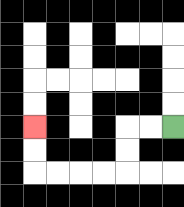{'start': '[7, 5]', 'end': '[1, 5]', 'path_directions': 'L,L,D,D,L,L,L,L,U,U', 'path_coordinates': '[[7, 5], [6, 5], [5, 5], [5, 6], [5, 7], [4, 7], [3, 7], [2, 7], [1, 7], [1, 6], [1, 5]]'}